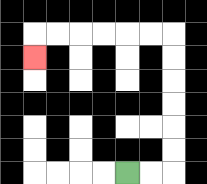{'start': '[5, 7]', 'end': '[1, 2]', 'path_directions': 'R,R,U,U,U,U,U,U,L,L,L,L,L,L,D', 'path_coordinates': '[[5, 7], [6, 7], [7, 7], [7, 6], [7, 5], [7, 4], [7, 3], [7, 2], [7, 1], [6, 1], [5, 1], [4, 1], [3, 1], [2, 1], [1, 1], [1, 2]]'}